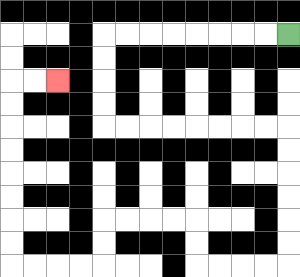{'start': '[12, 1]', 'end': '[2, 3]', 'path_directions': 'L,L,L,L,L,L,L,L,D,D,D,D,R,R,R,R,R,R,R,R,D,D,D,D,D,D,L,L,L,L,U,U,L,L,L,L,D,D,L,L,L,L,U,U,U,U,U,U,U,U,R,R', 'path_coordinates': '[[12, 1], [11, 1], [10, 1], [9, 1], [8, 1], [7, 1], [6, 1], [5, 1], [4, 1], [4, 2], [4, 3], [4, 4], [4, 5], [5, 5], [6, 5], [7, 5], [8, 5], [9, 5], [10, 5], [11, 5], [12, 5], [12, 6], [12, 7], [12, 8], [12, 9], [12, 10], [12, 11], [11, 11], [10, 11], [9, 11], [8, 11], [8, 10], [8, 9], [7, 9], [6, 9], [5, 9], [4, 9], [4, 10], [4, 11], [3, 11], [2, 11], [1, 11], [0, 11], [0, 10], [0, 9], [0, 8], [0, 7], [0, 6], [0, 5], [0, 4], [0, 3], [1, 3], [2, 3]]'}